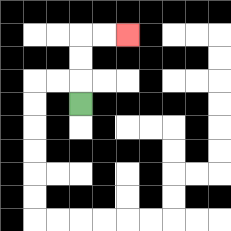{'start': '[3, 4]', 'end': '[5, 1]', 'path_directions': 'U,U,U,R,R', 'path_coordinates': '[[3, 4], [3, 3], [3, 2], [3, 1], [4, 1], [5, 1]]'}